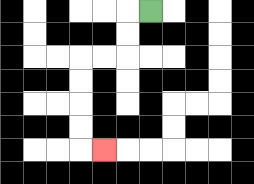{'start': '[6, 0]', 'end': '[4, 6]', 'path_directions': 'L,D,D,L,L,D,D,D,D,R', 'path_coordinates': '[[6, 0], [5, 0], [5, 1], [5, 2], [4, 2], [3, 2], [3, 3], [3, 4], [3, 5], [3, 6], [4, 6]]'}